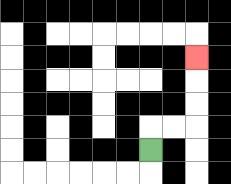{'start': '[6, 6]', 'end': '[8, 2]', 'path_directions': 'U,R,R,U,U,U', 'path_coordinates': '[[6, 6], [6, 5], [7, 5], [8, 5], [8, 4], [8, 3], [8, 2]]'}